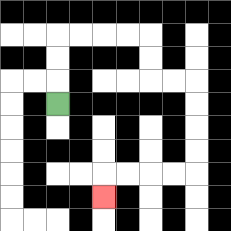{'start': '[2, 4]', 'end': '[4, 8]', 'path_directions': 'U,U,U,R,R,R,R,D,D,R,R,D,D,D,D,L,L,L,L,D', 'path_coordinates': '[[2, 4], [2, 3], [2, 2], [2, 1], [3, 1], [4, 1], [5, 1], [6, 1], [6, 2], [6, 3], [7, 3], [8, 3], [8, 4], [8, 5], [8, 6], [8, 7], [7, 7], [6, 7], [5, 7], [4, 7], [4, 8]]'}